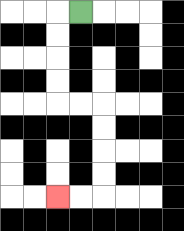{'start': '[3, 0]', 'end': '[2, 8]', 'path_directions': 'L,D,D,D,D,R,R,D,D,D,D,L,L', 'path_coordinates': '[[3, 0], [2, 0], [2, 1], [2, 2], [2, 3], [2, 4], [3, 4], [4, 4], [4, 5], [4, 6], [4, 7], [4, 8], [3, 8], [2, 8]]'}